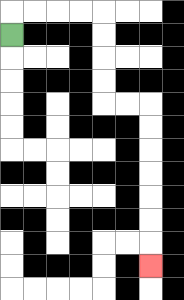{'start': '[0, 1]', 'end': '[6, 11]', 'path_directions': 'U,R,R,R,R,D,D,D,D,R,R,D,D,D,D,D,D,D', 'path_coordinates': '[[0, 1], [0, 0], [1, 0], [2, 0], [3, 0], [4, 0], [4, 1], [4, 2], [4, 3], [4, 4], [5, 4], [6, 4], [6, 5], [6, 6], [6, 7], [6, 8], [6, 9], [6, 10], [6, 11]]'}